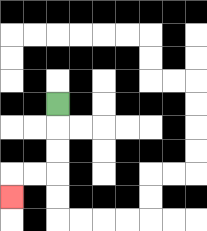{'start': '[2, 4]', 'end': '[0, 8]', 'path_directions': 'D,D,D,L,L,D', 'path_coordinates': '[[2, 4], [2, 5], [2, 6], [2, 7], [1, 7], [0, 7], [0, 8]]'}